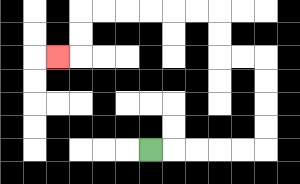{'start': '[6, 6]', 'end': '[2, 2]', 'path_directions': 'R,R,R,R,R,U,U,U,U,L,L,U,U,L,L,L,L,L,L,D,D,L', 'path_coordinates': '[[6, 6], [7, 6], [8, 6], [9, 6], [10, 6], [11, 6], [11, 5], [11, 4], [11, 3], [11, 2], [10, 2], [9, 2], [9, 1], [9, 0], [8, 0], [7, 0], [6, 0], [5, 0], [4, 0], [3, 0], [3, 1], [3, 2], [2, 2]]'}